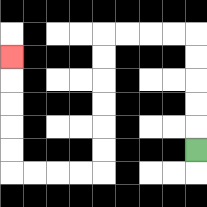{'start': '[8, 6]', 'end': '[0, 2]', 'path_directions': 'U,U,U,U,U,L,L,L,L,D,D,D,D,D,D,L,L,L,L,U,U,U,U,U', 'path_coordinates': '[[8, 6], [8, 5], [8, 4], [8, 3], [8, 2], [8, 1], [7, 1], [6, 1], [5, 1], [4, 1], [4, 2], [4, 3], [4, 4], [4, 5], [4, 6], [4, 7], [3, 7], [2, 7], [1, 7], [0, 7], [0, 6], [0, 5], [0, 4], [0, 3], [0, 2]]'}